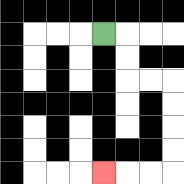{'start': '[4, 1]', 'end': '[4, 7]', 'path_directions': 'R,D,D,R,R,D,D,D,D,L,L,L', 'path_coordinates': '[[4, 1], [5, 1], [5, 2], [5, 3], [6, 3], [7, 3], [7, 4], [7, 5], [7, 6], [7, 7], [6, 7], [5, 7], [4, 7]]'}